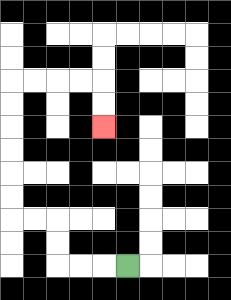{'start': '[5, 11]', 'end': '[4, 5]', 'path_directions': 'L,L,L,U,U,L,L,U,U,U,U,U,U,R,R,R,R,D,D', 'path_coordinates': '[[5, 11], [4, 11], [3, 11], [2, 11], [2, 10], [2, 9], [1, 9], [0, 9], [0, 8], [0, 7], [0, 6], [0, 5], [0, 4], [0, 3], [1, 3], [2, 3], [3, 3], [4, 3], [4, 4], [4, 5]]'}